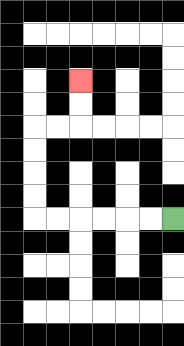{'start': '[7, 9]', 'end': '[3, 3]', 'path_directions': 'L,L,L,L,L,L,U,U,U,U,R,R,U,U', 'path_coordinates': '[[7, 9], [6, 9], [5, 9], [4, 9], [3, 9], [2, 9], [1, 9], [1, 8], [1, 7], [1, 6], [1, 5], [2, 5], [3, 5], [3, 4], [3, 3]]'}